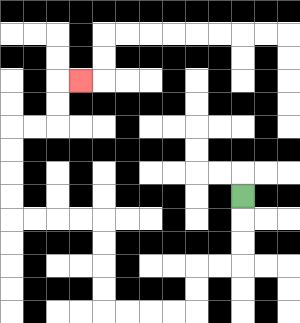{'start': '[10, 8]', 'end': '[3, 3]', 'path_directions': 'D,D,D,L,L,D,D,L,L,L,L,U,U,U,U,L,L,L,L,U,U,U,U,R,R,U,U,R', 'path_coordinates': '[[10, 8], [10, 9], [10, 10], [10, 11], [9, 11], [8, 11], [8, 12], [8, 13], [7, 13], [6, 13], [5, 13], [4, 13], [4, 12], [4, 11], [4, 10], [4, 9], [3, 9], [2, 9], [1, 9], [0, 9], [0, 8], [0, 7], [0, 6], [0, 5], [1, 5], [2, 5], [2, 4], [2, 3], [3, 3]]'}